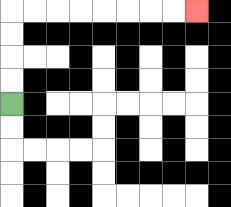{'start': '[0, 4]', 'end': '[8, 0]', 'path_directions': 'U,U,U,U,R,R,R,R,R,R,R,R', 'path_coordinates': '[[0, 4], [0, 3], [0, 2], [0, 1], [0, 0], [1, 0], [2, 0], [3, 0], [4, 0], [5, 0], [6, 0], [7, 0], [8, 0]]'}